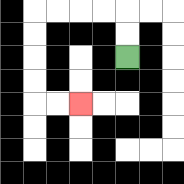{'start': '[5, 2]', 'end': '[3, 4]', 'path_directions': 'U,U,L,L,L,L,D,D,D,D,R,R', 'path_coordinates': '[[5, 2], [5, 1], [5, 0], [4, 0], [3, 0], [2, 0], [1, 0], [1, 1], [1, 2], [1, 3], [1, 4], [2, 4], [3, 4]]'}